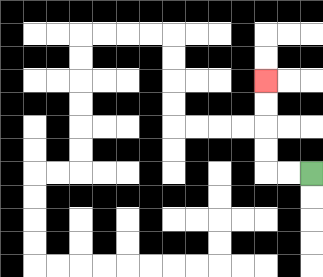{'start': '[13, 7]', 'end': '[11, 3]', 'path_directions': 'L,L,U,U,U,U', 'path_coordinates': '[[13, 7], [12, 7], [11, 7], [11, 6], [11, 5], [11, 4], [11, 3]]'}